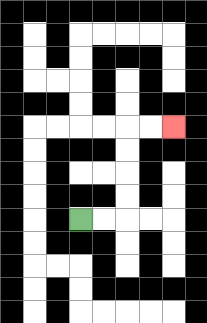{'start': '[3, 9]', 'end': '[7, 5]', 'path_directions': 'R,R,U,U,U,U,R,R', 'path_coordinates': '[[3, 9], [4, 9], [5, 9], [5, 8], [5, 7], [5, 6], [5, 5], [6, 5], [7, 5]]'}